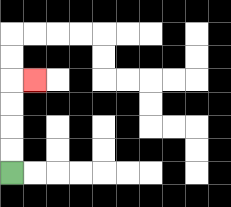{'start': '[0, 7]', 'end': '[1, 3]', 'path_directions': 'U,U,U,U,R', 'path_coordinates': '[[0, 7], [0, 6], [0, 5], [0, 4], [0, 3], [1, 3]]'}